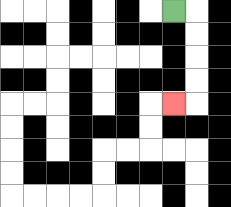{'start': '[7, 0]', 'end': '[7, 4]', 'path_directions': 'R,D,D,D,D,L', 'path_coordinates': '[[7, 0], [8, 0], [8, 1], [8, 2], [8, 3], [8, 4], [7, 4]]'}